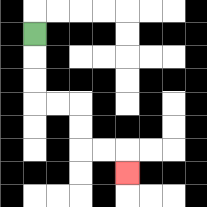{'start': '[1, 1]', 'end': '[5, 7]', 'path_directions': 'D,D,D,R,R,D,D,R,R,D', 'path_coordinates': '[[1, 1], [1, 2], [1, 3], [1, 4], [2, 4], [3, 4], [3, 5], [3, 6], [4, 6], [5, 6], [5, 7]]'}